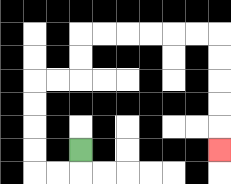{'start': '[3, 6]', 'end': '[9, 6]', 'path_directions': 'D,L,L,U,U,U,U,R,R,U,U,R,R,R,R,R,R,D,D,D,D,D', 'path_coordinates': '[[3, 6], [3, 7], [2, 7], [1, 7], [1, 6], [1, 5], [1, 4], [1, 3], [2, 3], [3, 3], [3, 2], [3, 1], [4, 1], [5, 1], [6, 1], [7, 1], [8, 1], [9, 1], [9, 2], [9, 3], [9, 4], [9, 5], [9, 6]]'}